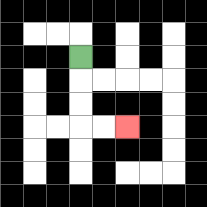{'start': '[3, 2]', 'end': '[5, 5]', 'path_directions': 'D,D,D,R,R', 'path_coordinates': '[[3, 2], [3, 3], [3, 4], [3, 5], [4, 5], [5, 5]]'}